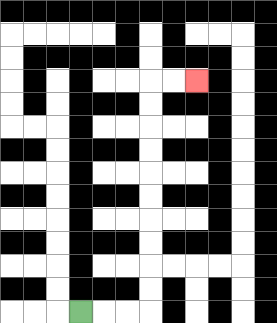{'start': '[3, 13]', 'end': '[8, 3]', 'path_directions': 'R,R,R,U,U,U,U,U,U,U,U,U,U,R,R', 'path_coordinates': '[[3, 13], [4, 13], [5, 13], [6, 13], [6, 12], [6, 11], [6, 10], [6, 9], [6, 8], [6, 7], [6, 6], [6, 5], [6, 4], [6, 3], [7, 3], [8, 3]]'}